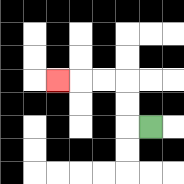{'start': '[6, 5]', 'end': '[2, 3]', 'path_directions': 'L,U,U,L,L,L', 'path_coordinates': '[[6, 5], [5, 5], [5, 4], [5, 3], [4, 3], [3, 3], [2, 3]]'}